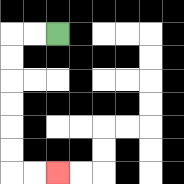{'start': '[2, 1]', 'end': '[2, 7]', 'path_directions': 'L,L,D,D,D,D,D,D,R,R', 'path_coordinates': '[[2, 1], [1, 1], [0, 1], [0, 2], [0, 3], [0, 4], [0, 5], [0, 6], [0, 7], [1, 7], [2, 7]]'}